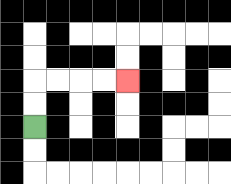{'start': '[1, 5]', 'end': '[5, 3]', 'path_directions': 'U,U,R,R,R,R', 'path_coordinates': '[[1, 5], [1, 4], [1, 3], [2, 3], [3, 3], [4, 3], [5, 3]]'}